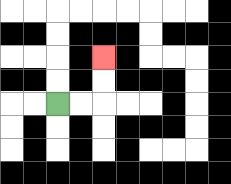{'start': '[2, 4]', 'end': '[4, 2]', 'path_directions': 'R,R,U,U', 'path_coordinates': '[[2, 4], [3, 4], [4, 4], [4, 3], [4, 2]]'}